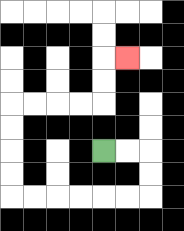{'start': '[4, 6]', 'end': '[5, 2]', 'path_directions': 'R,R,D,D,L,L,L,L,L,L,U,U,U,U,R,R,R,R,U,U,R', 'path_coordinates': '[[4, 6], [5, 6], [6, 6], [6, 7], [6, 8], [5, 8], [4, 8], [3, 8], [2, 8], [1, 8], [0, 8], [0, 7], [0, 6], [0, 5], [0, 4], [1, 4], [2, 4], [3, 4], [4, 4], [4, 3], [4, 2], [5, 2]]'}